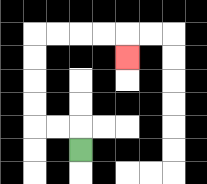{'start': '[3, 6]', 'end': '[5, 2]', 'path_directions': 'U,L,L,U,U,U,U,R,R,R,R,D', 'path_coordinates': '[[3, 6], [3, 5], [2, 5], [1, 5], [1, 4], [1, 3], [1, 2], [1, 1], [2, 1], [3, 1], [4, 1], [5, 1], [5, 2]]'}